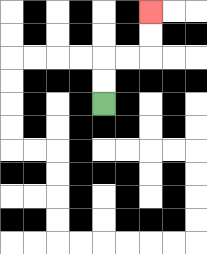{'start': '[4, 4]', 'end': '[6, 0]', 'path_directions': 'U,U,R,R,U,U', 'path_coordinates': '[[4, 4], [4, 3], [4, 2], [5, 2], [6, 2], [6, 1], [6, 0]]'}